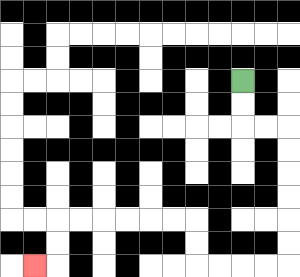{'start': '[10, 3]', 'end': '[1, 11]', 'path_directions': 'D,D,R,R,D,D,D,D,D,D,L,L,L,L,U,U,L,L,L,L,L,L,D,D,L', 'path_coordinates': '[[10, 3], [10, 4], [10, 5], [11, 5], [12, 5], [12, 6], [12, 7], [12, 8], [12, 9], [12, 10], [12, 11], [11, 11], [10, 11], [9, 11], [8, 11], [8, 10], [8, 9], [7, 9], [6, 9], [5, 9], [4, 9], [3, 9], [2, 9], [2, 10], [2, 11], [1, 11]]'}